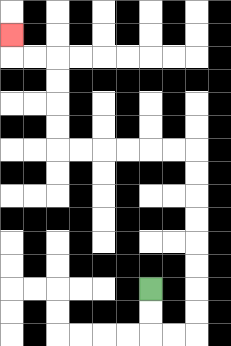{'start': '[6, 12]', 'end': '[0, 1]', 'path_directions': 'D,D,R,R,U,U,U,U,U,U,U,U,L,L,L,L,L,L,U,U,U,U,L,L,U', 'path_coordinates': '[[6, 12], [6, 13], [6, 14], [7, 14], [8, 14], [8, 13], [8, 12], [8, 11], [8, 10], [8, 9], [8, 8], [8, 7], [8, 6], [7, 6], [6, 6], [5, 6], [4, 6], [3, 6], [2, 6], [2, 5], [2, 4], [2, 3], [2, 2], [1, 2], [0, 2], [0, 1]]'}